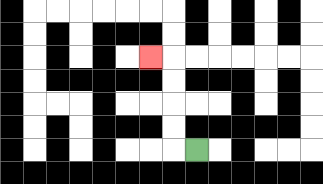{'start': '[8, 6]', 'end': '[6, 2]', 'path_directions': 'L,U,U,U,U,L', 'path_coordinates': '[[8, 6], [7, 6], [7, 5], [7, 4], [7, 3], [7, 2], [6, 2]]'}